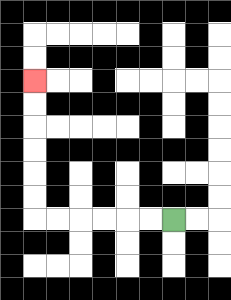{'start': '[7, 9]', 'end': '[1, 3]', 'path_directions': 'L,L,L,L,L,L,U,U,U,U,U,U', 'path_coordinates': '[[7, 9], [6, 9], [5, 9], [4, 9], [3, 9], [2, 9], [1, 9], [1, 8], [1, 7], [1, 6], [1, 5], [1, 4], [1, 3]]'}